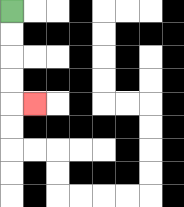{'start': '[0, 0]', 'end': '[1, 4]', 'path_directions': 'D,D,D,D,R', 'path_coordinates': '[[0, 0], [0, 1], [0, 2], [0, 3], [0, 4], [1, 4]]'}